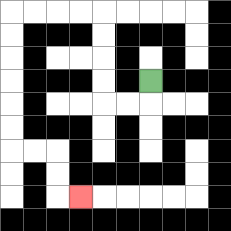{'start': '[6, 3]', 'end': '[3, 8]', 'path_directions': 'D,L,L,U,U,U,U,L,L,L,L,D,D,D,D,D,D,R,R,D,D,R', 'path_coordinates': '[[6, 3], [6, 4], [5, 4], [4, 4], [4, 3], [4, 2], [4, 1], [4, 0], [3, 0], [2, 0], [1, 0], [0, 0], [0, 1], [0, 2], [0, 3], [0, 4], [0, 5], [0, 6], [1, 6], [2, 6], [2, 7], [2, 8], [3, 8]]'}